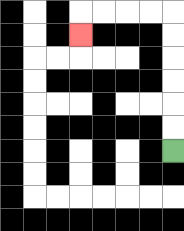{'start': '[7, 6]', 'end': '[3, 1]', 'path_directions': 'U,U,U,U,U,U,L,L,L,L,D', 'path_coordinates': '[[7, 6], [7, 5], [7, 4], [7, 3], [7, 2], [7, 1], [7, 0], [6, 0], [5, 0], [4, 0], [3, 0], [3, 1]]'}